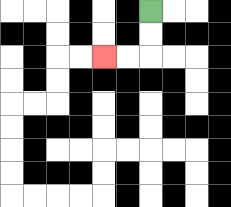{'start': '[6, 0]', 'end': '[4, 2]', 'path_directions': 'D,D,L,L', 'path_coordinates': '[[6, 0], [6, 1], [6, 2], [5, 2], [4, 2]]'}